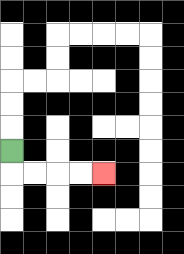{'start': '[0, 6]', 'end': '[4, 7]', 'path_directions': 'D,R,R,R,R', 'path_coordinates': '[[0, 6], [0, 7], [1, 7], [2, 7], [3, 7], [4, 7]]'}